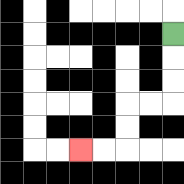{'start': '[7, 1]', 'end': '[3, 6]', 'path_directions': 'D,D,D,L,L,D,D,L,L', 'path_coordinates': '[[7, 1], [7, 2], [7, 3], [7, 4], [6, 4], [5, 4], [5, 5], [5, 6], [4, 6], [3, 6]]'}